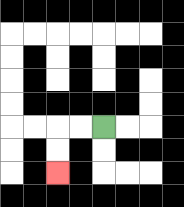{'start': '[4, 5]', 'end': '[2, 7]', 'path_directions': 'L,L,D,D', 'path_coordinates': '[[4, 5], [3, 5], [2, 5], [2, 6], [2, 7]]'}